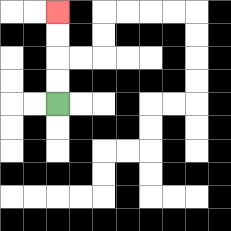{'start': '[2, 4]', 'end': '[2, 0]', 'path_directions': 'U,U,U,U', 'path_coordinates': '[[2, 4], [2, 3], [2, 2], [2, 1], [2, 0]]'}